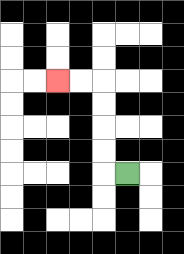{'start': '[5, 7]', 'end': '[2, 3]', 'path_directions': 'L,U,U,U,U,L,L', 'path_coordinates': '[[5, 7], [4, 7], [4, 6], [4, 5], [4, 4], [4, 3], [3, 3], [2, 3]]'}